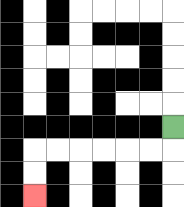{'start': '[7, 5]', 'end': '[1, 8]', 'path_directions': 'D,L,L,L,L,L,L,D,D', 'path_coordinates': '[[7, 5], [7, 6], [6, 6], [5, 6], [4, 6], [3, 6], [2, 6], [1, 6], [1, 7], [1, 8]]'}